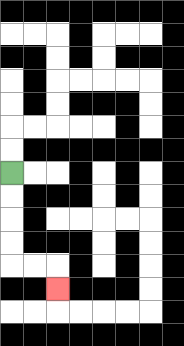{'start': '[0, 7]', 'end': '[2, 12]', 'path_directions': 'D,D,D,D,R,R,D', 'path_coordinates': '[[0, 7], [0, 8], [0, 9], [0, 10], [0, 11], [1, 11], [2, 11], [2, 12]]'}